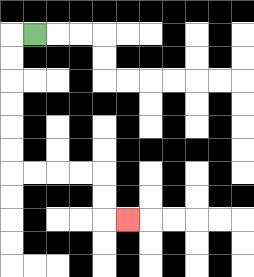{'start': '[1, 1]', 'end': '[5, 9]', 'path_directions': 'L,D,D,D,D,D,D,R,R,R,R,D,D,R', 'path_coordinates': '[[1, 1], [0, 1], [0, 2], [0, 3], [0, 4], [0, 5], [0, 6], [0, 7], [1, 7], [2, 7], [3, 7], [4, 7], [4, 8], [4, 9], [5, 9]]'}